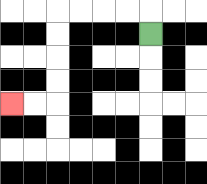{'start': '[6, 1]', 'end': '[0, 4]', 'path_directions': 'U,L,L,L,L,D,D,D,D,L,L', 'path_coordinates': '[[6, 1], [6, 0], [5, 0], [4, 0], [3, 0], [2, 0], [2, 1], [2, 2], [2, 3], [2, 4], [1, 4], [0, 4]]'}